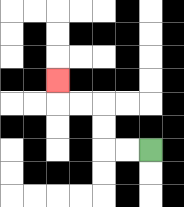{'start': '[6, 6]', 'end': '[2, 3]', 'path_directions': 'L,L,U,U,L,L,U', 'path_coordinates': '[[6, 6], [5, 6], [4, 6], [4, 5], [4, 4], [3, 4], [2, 4], [2, 3]]'}